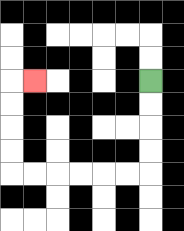{'start': '[6, 3]', 'end': '[1, 3]', 'path_directions': 'D,D,D,D,L,L,L,L,L,L,U,U,U,U,R', 'path_coordinates': '[[6, 3], [6, 4], [6, 5], [6, 6], [6, 7], [5, 7], [4, 7], [3, 7], [2, 7], [1, 7], [0, 7], [0, 6], [0, 5], [0, 4], [0, 3], [1, 3]]'}